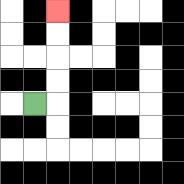{'start': '[1, 4]', 'end': '[2, 0]', 'path_directions': 'R,U,U,U,U', 'path_coordinates': '[[1, 4], [2, 4], [2, 3], [2, 2], [2, 1], [2, 0]]'}